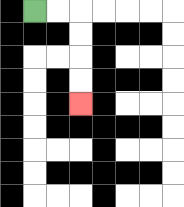{'start': '[1, 0]', 'end': '[3, 4]', 'path_directions': 'R,R,D,D,D,D', 'path_coordinates': '[[1, 0], [2, 0], [3, 0], [3, 1], [3, 2], [3, 3], [3, 4]]'}